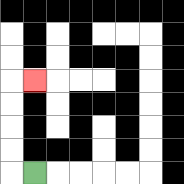{'start': '[1, 7]', 'end': '[1, 3]', 'path_directions': 'L,U,U,U,U,R', 'path_coordinates': '[[1, 7], [0, 7], [0, 6], [0, 5], [0, 4], [0, 3], [1, 3]]'}